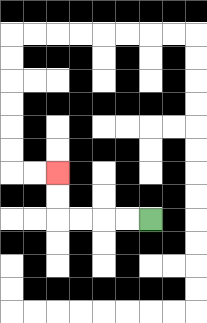{'start': '[6, 9]', 'end': '[2, 7]', 'path_directions': 'L,L,L,L,U,U', 'path_coordinates': '[[6, 9], [5, 9], [4, 9], [3, 9], [2, 9], [2, 8], [2, 7]]'}